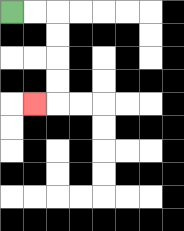{'start': '[0, 0]', 'end': '[1, 4]', 'path_directions': 'R,R,D,D,D,D,L', 'path_coordinates': '[[0, 0], [1, 0], [2, 0], [2, 1], [2, 2], [2, 3], [2, 4], [1, 4]]'}